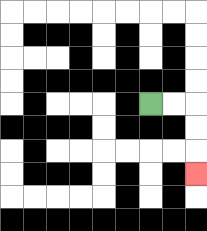{'start': '[6, 4]', 'end': '[8, 7]', 'path_directions': 'R,R,D,D,D', 'path_coordinates': '[[6, 4], [7, 4], [8, 4], [8, 5], [8, 6], [8, 7]]'}